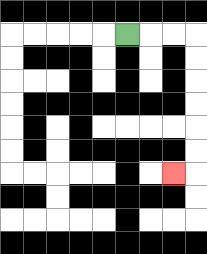{'start': '[5, 1]', 'end': '[7, 7]', 'path_directions': 'R,R,R,D,D,D,D,D,D,L', 'path_coordinates': '[[5, 1], [6, 1], [7, 1], [8, 1], [8, 2], [8, 3], [8, 4], [8, 5], [8, 6], [8, 7], [7, 7]]'}